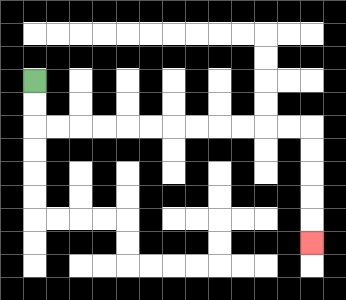{'start': '[1, 3]', 'end': '[13, 10]', 'path_directions': 'D,D,R,R,R,R,R,R,R,R,R,R,R,R,D,D,D,D,D', 'path_coordinates': '[[1, 3], [1, 4], [1, 5], [2, 5], [3, 5], [4, 5], [5, 5], [6, 5], [7, 5], [8, 5], [9, 5], [10, 5], [11, 5], [12, 5], [13, 5], [13, 6], [13, 7], [13, 8], [13, 9], [13, 10]]'}